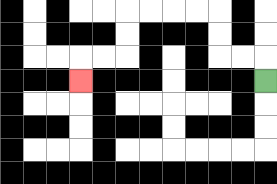{'start': '[11, 3]', 'end': '[3, 3]', 'path_directions': 'U,L,L,U,U,L,L,L,L,D,D,L,L,D', 'path_coordinates': '[[11, 3], [11, 2], [10, 2], [9, 2], [9, 1], [9, 0], [8, 0], [7, 0], [6, 0], [5, 0], [5, 1], [5, 2], [4, 2], [3, 2], [3, 3]]'}